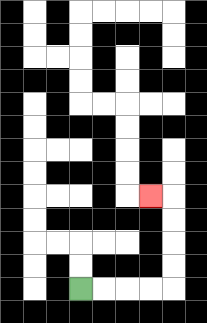{'start': '[3, 12]', 'end': '[6, 8]', 'path_directions': 'R,R,R,R,U,U,U,U,L', 'path_coordinates': '[[3, 12], [4, 12], [5, 12], [6, 12], [7, 12], [7, 11], [7, 10], [7, 9], [7, 8], [6, 8]]'}